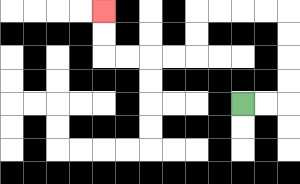{'start': '[10, 4]', 'end': '[4, 0]', 'path_directions': 'R,R,U,U,U,U,L,L,L,L,D,D,L,L,L,L,U,U', 'path_coordinates': '[[10, 4], [11, 4], [12, 4], [12, 3], [12, 2], [12, 1], [12, 0], [11, 0], [10, 0], [9, 0], [8, 0], [8, 1], [8, 2], [7, 2], [6, 2], [5, 2], [4, 2], [4, 1], [4, 0]]'}